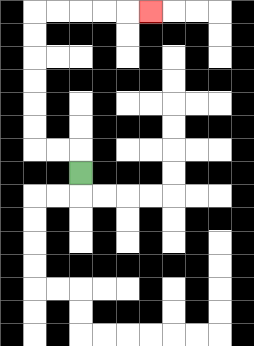{'start': '[3, 7]', 'end': '[6, 0]', 'path_directions': 'U,L,L,U,U,U,U,U,U,R,R,R,R,R', 'path_coordinates': '[[3, 7], [3, 6], [2, 6], [1, 6], [1, 5], [1, 4], [1, 3], [1, 2], [1, 1], [1, 0], [2, 0], [3, 0], [4, 0], [5, 0], [6, 0]]'}